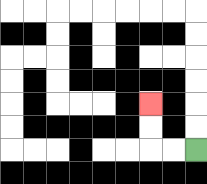{'start': '[8, 6]', 'end': '[6, 4]', 'path_directions': 'L,L,U,U', 'path_coordinates': '[[8, 6], [7, 6], [6, 6], [6, 5], [6, 4]]'}